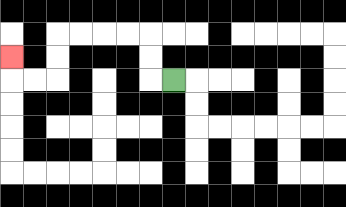{'start': '[7, 3]', 'end': '[0, 2]', 'path_directions': 'L,U,U,L,L,L,L,D,D,L,L,U', 'path_coordinates': '[[7, 3], [6, 3], [6, 2], [6, 1], [5, 1], [4, 1], [3, 1], [2, 1], [2, 2], [2, 3], [1, 3], [0, 3], [0, 2]]'}